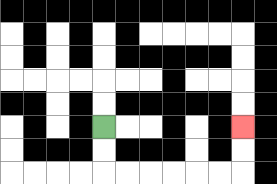{'start': '[4, 5]', 'end': '[10, 5]', 'path_directions': 'D,D,R,R,R,R,R,R,U,U', 'path_coordinates': '[[4, 5], [4, 6], [4, 7], [5, 7], [6, 7], [7, 7], [8, 7], [9, 7], [10, 7], [10, 6], [10, 5]]'}